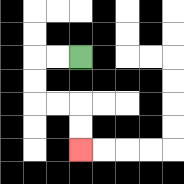{'start': '[3, 2]', 'end': '[3, 6]', 'path_directions': 'L,L,D,D,R,R,D,D', 'path_coordinates': '[[3, 2], [2, 2], [1, 2], [1, 3], [1, 4], [2, 4], [3, 4], [3, 5], [3, 6]]'}